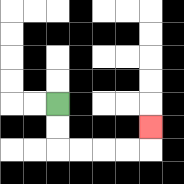{'start': '[2, 4]', 'end': '[6, 5]', 'path_directions': 'D,D,R,R,R,R,U', 'path_coordinates': '[[2, 4], [2, 5], [2, 6], [3, 6], [4, 6], [5, 6], [6, 6], [6, 5]]'}